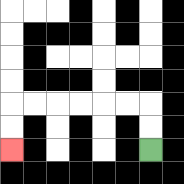{'start': '[6, 6]', 'end': '[0, 6]', 'path_directions': 'U,U,L,L,L,L,L,L,D,D', 'path_coordinates': '[[6, 6], [6, 5], [6, 4], [5, 4], [4, 4], [3, 4], [2, 4], [1, 4], [0, 4], [0, 5], [0, 6]]'}